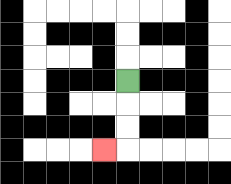{'start': '[5, 3]', 'end': '[4, 6]', 'path_directions': 'D,D,D,L', 'path_coordinates': '[[5, 3], [5, 4], [5, 5], [5, 6], [4, 6]]'}